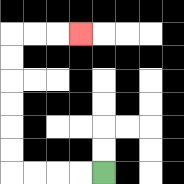{'start': '[4, 7]', 'end': '[3, 1]', 'path_directions': 'L,L,L,L,U,U,U,U,U,U,R,R,R', 'path_coordinates': '[[4, 7], [3, 7], [2, 7], [1, 7], [0, 7], [0, 6], [0, 5], [0, 4], [0, 3], [0, 2], [0, 1], [1, 1], [2, 1], [3, 1]]'}